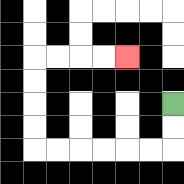{'start': '[7, 4]', 'end': '[5, 2]', 'path_directions': 'D,D,L,L,L,L,L,L,U,U,U,U,R,R,R,R', 'path_coordinates': '[[7, 4], [7, 5], [7, 6], [6, 6], [5, 6], [4, 6], [3, 6], [2, 6], [1, 6], [1, 5], [1, 4], [1, 3], [1, 2], [2, 2], [3, 2], [4, 2], [5, 2]]'}